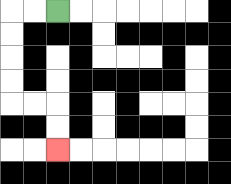{'start': '[2, 0]', 'end': '[2, 6]', 'path_directions': 'L,L,D,D,D,D,R,R,D,D', 'path_coordinates': '[[2, 0], [1, 0], [0, 0], [0, 1], [0, 2], [0, 3], [0, 4], [1, 4], [2, 4], [2, 5], [2, 6]]'}